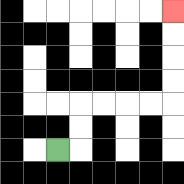{'start': '[2, 6]', 'end': '[7, 0]', 'path_directions': 'R,U,U,R,R,R,R,U,U,U,U', 'path_coordinates': '[[2, 6], [3, 6], [3, 5], [3, 4], [4, 4], [5, 4], [6, 4], [7, 4], [7, 3], [7, 2], [7, 1], [7, 0]]'}